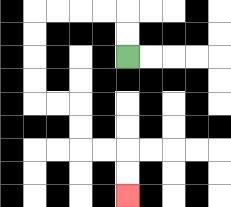{'start': '[5, 2]', 'end': '[5, 8]', 'path_directions': 'U,U,L,L,L,L,D,D,D,D,R,R,D,D,R,R,D,D', 'path_coordinates': '[[5, 2], [5, 1], [5, 0], [4, 0], [3, 0], [2, 0], [1, 0], [1, 1], [1, 2], [1, 3], [1, 4], [2, 4], [3, 4], [3, 5], [3, 6], [4, 6], [5, 6], [5, 7], [5, 8]]'}